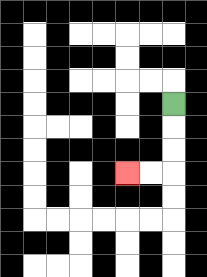{'start': '[7, 4]', 'end': '[5, 7]', 'path_directions': 'D,D,D,L,L', 'path_coordinates': '[[7, 4], [7, 5], [7, 6], [7, 7], [6, 7], [5, 7]]'}